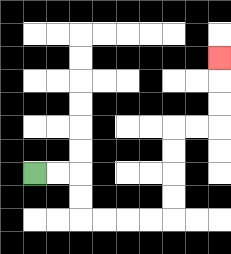{'start': '[1, 7]', 'end': '[9, 2]', 'path_directions': 'R,R,D,D,R,R,R,R,U,U,U,U,R,R,U,U,U', 'path_coordinates': '[[1, 7], [2, 7], [3, 7], [3, 8], [3, 9], [4, 9], [5, 9], [6, 9], [7, 9], [7, 8], [7, 7], [7, 6], [7, 5], [8, 5], [9, 5], [9, 4], [9, 3], [9, 2]]'}